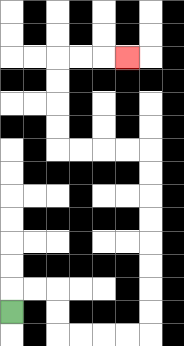{'start': '[0, 13]', 'end': '[5, 2]', 'path_directions': 'U,R,R,D,D,R,R,R,R,U,U,U,U,U,U,U,U,L,L,L,L,U,U,U,U,R,R,R', 'path_coordinates': '[[0, 13], [0, 12], [1, 12], [2, 12], [2, 13], [2, 14], [3, 14], [4, 14], [5, 14], [6, 14], [6, 13], [6, 12], [6, 11], [6, 10], [6, 9], [6, 8], [6, 7], [6, 6], [5, 6], [4, 6], [3, 6], [2, 6], [2, 5], [2, 4], [2, 3], [2, 2], [3, 2], [4, 2], [5, 2]]'}